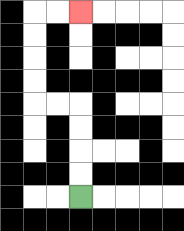{'start': '[3, 8]', 'end': '[3, 0]', 'path_directions': 'U,U,U,U,L,L,U,U,U,U,R,R', 'path_coordinates': '[[3, 8], [3, 7], [3, 6], [3, 5], [3, 4], [2, 4], [1, 4], [1, 3], [1, 2], [1, 1], [1, 0], [2, 0], [3, 0]]'}